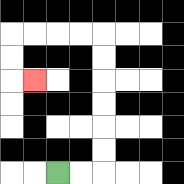{'start': '[2, 7]', 'end': '[1, 3]', 'path_directions': 'R,R,U,U,U,U,U,U,L,L,L,L,D,D,R', 'path_coordinates': '[[2, 7], [3, 7], [4, 7], [4, 6], [4, 5], [4, 4], [4, 3], [4, 2], [4, 1], [3, 1], [2, 1], [1, 1], [0, 1], [0, 2], [0, 3], [1, 3]]'}